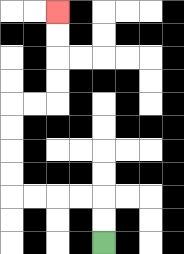{'start': '[4, 10]', 'end': '[2, 0]', 'path_directions': 'U,U,L,L,L,L,U,U,U,U,R,R,U,U,U,U', 'path_coordinates': '[[4, 10], [4, 9], [4, 8], [3, 8], [2, 8], [1, 8], [0, 8], [0, 7], [0, 6], [0, 5], [0, 4], [1, 4], [2, 4], [2, 3], [2, 2], [2, 1], [2, 0]]'}